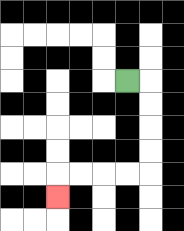{'start': '[5, 3]', 'end': '[2, 8]', 'path_directions': 'R,D,D,D,D,L,L,L,L,D', 'path_coordinates': '[[5, 3], [6, 3], [6, 4], [6, 5], [6, 6], [6, 7], [5, 7], [4, 7], [3, 7], [2, 7], [2, 8]]'}